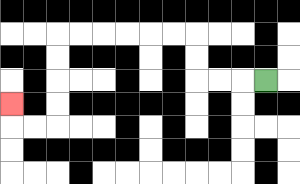{'start': '[11, 3]', 'end': '[0, 4]', 'path_directions': 'L,L,L,U,U,L,L,L,L,L,L,D,D,D,D,L,L,U', 'path_coordinates': '[[11, 3], [10, 3], [9, 3], [8, 3], [8, 2], [8, 1], [7, 1], [6, 1], [5, 1], [4, 1], [3, 1], [2, 1], [2, 2], [2, 3], [2, 4], [2, 5], [1, 5], [0, 5], [0, 4]]'}